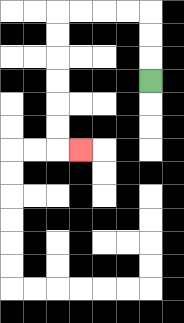{'start': '[6, 3]', 'end': '[3, 6]', 'path_directions': 'U,U,U,L,L,L,L,D,D,D,D,D,D,R', 'path_coordinates': '[[6, 3], [6, 2], [6, 1], [6, 0], [5, 0], [4, 0], [3, 0], [2, 0], [2, 1], [2, 2], [2, 3], [2, 4], [2, 5], [2, 6], [3, 6]]'}